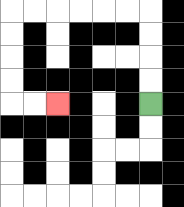{'start': '[6, 4]', 'end': '[2, 4]', 'path_directions': 'U,U,U,U,L,L,L,L,L,L,D,D,D,D,R,R', 'path_coordinates': '[[6, 4], [6, 3], [6, 2], [6, 1], [6, 0], [5, 0], [4, 0], [3, 0], [2, 0], [1, 0], [0, 0], [0, 1], [0, 2], [0, 3], [0, 4], [1, 4], [2, 4]]'}